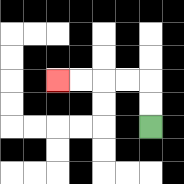{'start': '[6, 5]', 'end': '[2, 3]', 'path_directions': 'U,U,L,L,L,L', 'path_coordinates': '[[6, 5], [6, 4], [6, 3], [5, 3], [4, 3], [3, 3], [2, 3]]'}